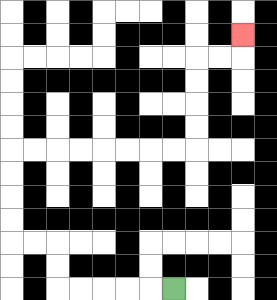{'start': '[7, 12]', 'end': '[10, 1]', 'path_directions': 'L,L,L,L,L,U,U,L,L,U,U,U,U,R,R,R,R,R,R,R,R,U,U,U,U,R,R,U', 'path_coordinates': '[[7, 12], [6, 12], [5, 12], [4, 12], [3, 12], [2, 12], [2, 11], [2, 10], [1, 10], [0, 10], [0, 9], [0, 8], [0, 7], [0, 6], [1, 6], [2, 6], [3, 6], [4, 6], [5, 6], [6, 6], [7, 6], [8, 6], [8, 5], [8, 4], [8, 3], [8, 2], [9, 2], [10, 2], [10, 1]]'}